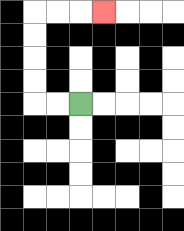{'start': '[3, 4]', 'end': '[4, 0]', 'path_directions': 'L,L,U,U,U,U,R,R,R', 'path_coordinates': '[[3, 4], [2, 4], [1, 4], [1, 3], [1, 2], [1, 1], [1, 0], [2, 0], [3, 0], [4, 0]]'}